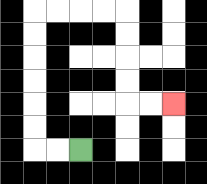{'start': '[3, 6]', 'end': '[7, 4]', 'path_directions': 'L,L,U,U,U,U,U,U,R,R,R,R,D,D,D,D,R,R', 'path_coordinates': '[[3, 6], [2, 6], [1, 6], [1, 5], [1, 4], [1, 3], [1, 2], [1, 1], [1, 0], [2, 0], [3, 0], [4, 0], [5, 0], [5, 1], [5, 2], [5, 3], [5, 4], [6, 4], [7, 4]]'}